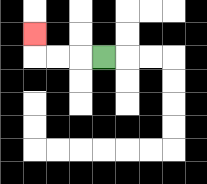{'start': '[4, 2]', 'end': '[1, 1]', 'path_directions': 'L,L,L,U', 'path_coordinates': '[[4, 2], [3, 2], [2, 2], [1, 2], [1, 1]]'}